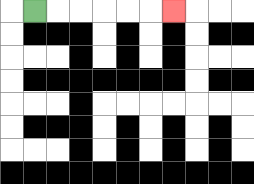{'start': '[1, 0]', 'end': '[7, 0]', 'path_directions': 'R,R,R,R,R,R', 'path_coordinates': '[[1, 0], [2, 0], [3, 0], [4, 0], [5, 0], [6, 0], [7, 0]]'}